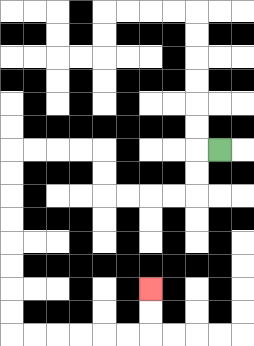{'start': '[9, 6]', 'end': '[6, 12]', 'path_directions': 'L,D,D,L,L,L,L,U,U,L,L,L,L,D,D,D,D,D,D,D,D,R,R,R,R,R,R,U,U', 'path_coordinates': '[[9, 6], [8, 6], [8, 7], [8, 8], [7, 8], [6, 8], [5, 8], [4, 8], [4, 7], [4, 6], [3, 6], [2, 6], [1, 6], [0, 6], [0, 7], [0, 8], [0, 9], [0, 10], [0, 11], [0, 12], [0, 13], [0, 14], [1, 14], [2, 14], [3, 14], [4, 14], [5, 14], [6, 14], [6, 13], [6, 12]]'}